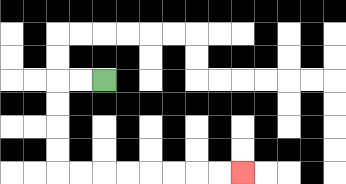{'start': '[4, 3]', 'end': '[10, 7]', 'path_directions': 'L,L,D,D,D,D,R,R,R,R,R,R,R,R', 'path_coordinates': '[[4, 3], [3, 3], [2, 3], [2, 4], [2, 5], [2, 6], [2, 7], [3, 7], [4, 7], [5, 7], [6, 7], [7, 7], [8, 7], [9, 7], [10, 7]]'}